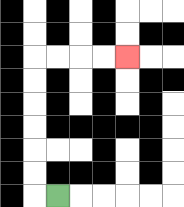{'start': '[2, 8]', 'end': '[5, 2]', 'path_directions': 'L,U,U,U,U,U,U,R,R,R,R', 'path_coordinates': '[[2, 8], [1, 8], [1, 7], [1, 6], [1, 5], [1, 4], [1, 3], [1, 2], [2, 2], [3, 2], [4, 2], [5, 2]]'}